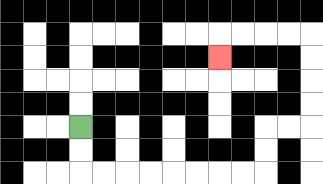{'start': '[3, 5]', 'end': '[9, 2]', 'path_directions': 'D,D,R,R,R,R,R,R,R,R,U,U,R,R,U,U,U,U,L,L,L,L,D', 'path_coordinates': '[[3, 5], [3, 6], [3, 7], [4, 7], [5, 7], [6, 7], [7, 7], [8, 7], [9, 7], [10, 7], [11, 7], [11, 6], [11, 5], [12, 5], [13, 5], [13, 4], [13, 3], [13, 2], [13, 1], [12, 1], [11, 1], [10, 1], [9, 1], [9, 2]]'}